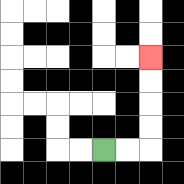{'start': '[4, 6]', 'end': '[6, 2]', 'path_directions': 'R,R,U,U,U,U', 'path_coordinates': '[[4, 6], [5, 6], [6, 6], [6, 5], [6, 4], [6, 3], [6, 2]]'}